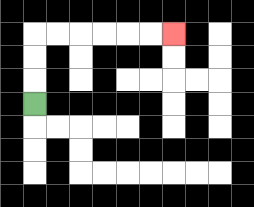{'start': '[1, 4]', 'end': '[7, 1]', 'path_directions': 'U,U,U,R,R,R,R,R,R', 'path_coordinates': '[[1, 4], [1, 3], [1, 2], [1, 1], [2, 1], [3, 1], [4, 1], [5, 1], [6, 1], [7, 1]]'}